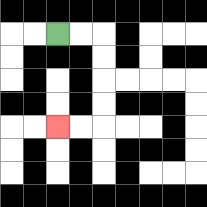{'start': '[2, 1]', 'end': '[2, 5]', 'path_directions': 'R,R,D,D,D,D,L,L', 'path_coordinates': '[[2, 1], [3, 1], [4, 1], [4, 2], [4, 3], [4, 4], [4, 5], [3, 5], [2, 5]]'}